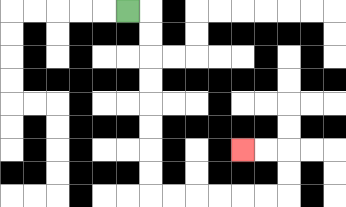{'start': '[5, 0]', 'end': '[10, 6]', 'path_directions': 'R,D,D,D,D,D,D,D,D,R,R,R,R,R,R,U,U,L,L', 'path_coordinates': '[[5, 0], [6, 0], [6, 1], [6, 2], [6, 3], [6, 4], [6, 5], [6, 6], [6, 7], [6, 8], [7, 8], [8, 8], [9, 8], [10, 8], [11, 8], [12, 8], [12, 7], [12, 6], [11, 6], [10, 6]]'}